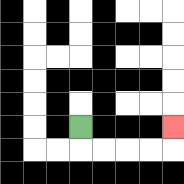{'start': '[3, 5]', 'end': '[7, 5]', 'path_directions': 'D,R,R,R,R,U', 'path_coordinates': '[[3, 5], [3, 6], [4, 6], [5, 6], [6, 6], [7, 6], [7, 5]]'}